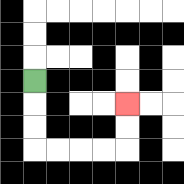{'start': '[1, 3]', 'end': '[5, 4]', 'path_directions': 'D,D,D,R,R,R,R,U,U', 'path_coordinates': '[[1, 3], [1, 4], [1, 5], [1, 6], [2, 6], [3, 6], [4, 6], [5, 6], [5, 5], [5, 4]]'}